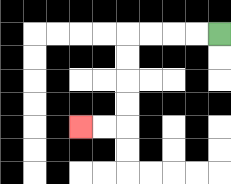{'start': '[9, 1]', 'end': '[3, 5]', 'path_directions': 'L,L,L,L,D,D,D,D,L,L', 'path_coordinates': '[[9, 1], [8, 1], [7, 1], [6, 1], [5, 1], [5, 2], [5, 3], [5, 4], [5, 5], [4, 5], [3, 5]]'}